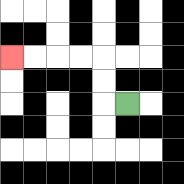{'start': '[5, 4]', 'end': '[0, 2]', 'path_directions': 'L,U,U,L,L,L,L', 'path_coordinates': '[[5, 4], [4, 4], [4, 3], [4, 2], [3, 2], [2, 2], [1, 2], [0, 2]]'}